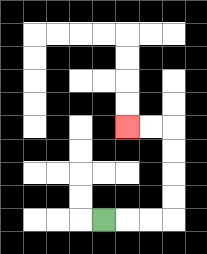{'start': '[4, 9]', 'end': '[5, 5]', 'path_directions': 'R,R,R,U,U,U,U,L,L', 'path_coordinates': '[[4, 9], [5, 9], [6, 9], [7, 9], [7, 8], [7, 7], [7, 6], [7, 5], [6, 5], [5, 5]]'}